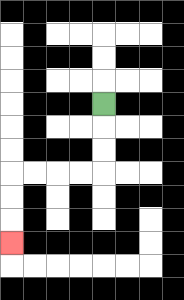{'start': '[4, 4]', 'end': '[0, 10]', 'path_directions': 'D,D,D,L,L,L,L,D,D,D', 'path_coordinates': '[[4, 4], [4, 5], [4, 6], [4, 7], [3, 7], [2, 7], [1, 7], [0, 7], [0, 8], [0, 9], [0, 10]]'}